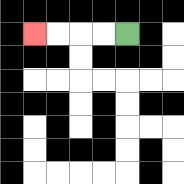{'start': '[5, 1]', 'end': '[1, 1]', 'path_directions': 'L,L,L,L', 'path_coordinates': '[[5, 1], [4, 1], [3, 1], [2, 1], [1, 1]]'}